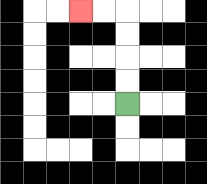{'start': '[5, 4]', 'end': '[3, 0]', 'path_directions': 'U,U,U,U,L,L', 'path_coordinates': '[[5, 4], [5, 3], [5, 2], [5, 1], [5, 0], [4, 0], [3, 0]]'}